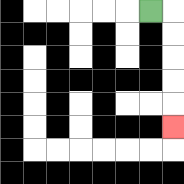{'start': '[6, 0]', 'end': '[7, 5]', 'path_directions': 'R,D,D,D,D,D', 'path_coordinates': '[[6, 0], [7, 0], [7, 1], [7, 2], [7, 3], [7, 4], [7, 5]]'}